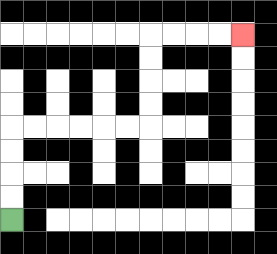{'start': '[0, 9]', 'end': '[10, 1]', 'path_directions': 'U,U,U,U,R,R,R,R,R,R,U,U,U,U,R,R,R,R', 'path_coordinates': '[[0, 9], [0, 8], [0, 7], [0, 6], [0, 5], [1, 5], [2, 5], [3, 5], [4, 5], [5, 5], [6, 5], [6, 4], [6, 3], [6, 2], [6, 1], [7, 1], [8, 1], [9, 1], [10, 1]]'}